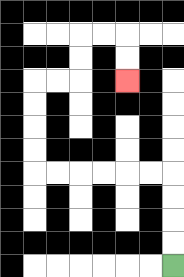{'start': '[7, 11]', 'end': '[5, 3]', 'path_directions': 'U,U,U,U,L,L,L,L,L,L,U,U,U,U,R,R,U,U,R,R,D,D', 'path_coordinates': '[[7, 11], [7, 10], [7, 9], [7, 8], [7, 7], [6, 7], [5, 7], [4, 7], [3, 7], [2, 7], [1, 7], [1, 6], [1, 5], [1, 4], [1, 3], [2, 3], [3, 3], [3, 2], [3, 1], [4, 1], [5, 1], [5, 2], [5, 3]]'}